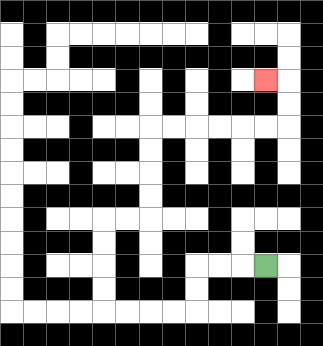{'start': '[11, 11]', 'end': '[11, 3]', 'path_directions': 'L,L,L,D,D,L,L,L,L,U,U,U,U,R,R,U,U,U,U,R,R,R,R,R,R,U,U,L', 'path_coordinates': '[[11, 11], [10, 11], [9, 11], [8, 11], [8, 12], [8, 13], [7, 13], [6, 13], [5, 13], [4, 13], [4, 12], [4, 11], [4, 10], [4, 9], [5, 9], [6, 9], [6, 8], [6, 7], [6, 6], [6, 5], [7, 5], [8, 5], [9, 5], [10, 5], [11, 5], [12, 5], [12, 4], [12, 3], [11, 3]]'}